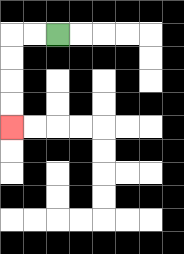{'start': '[2, 1]', 'end': '[0, 5]', 'path_directions': 'L,L,D,D,D,D', 'path_coordinates': '[[2, 1], [1, 1], [0, 1], [0, 2], [0, 3], [0, 4], [0, 5]]'}